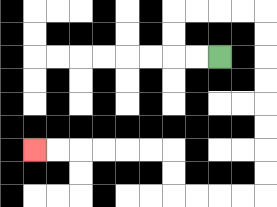{'start': '[9, 2]', 'end': '[1, 6]', 'path_directions': 'L,L,U,U,R,R,R,R,D,D,D,D,D,D,D,D,L,L,L,L,U,U,L,L,L,L,L,L', 'path_coordinates': '[[9, 2], [8, 2], [7, 2], [7, 1], [7, 0], [8, 0], [9, 0], [10, 0], [11, 0], [11, 1], [11, 2], [11, 3], [11, 4], [11, 5], [11, 6], [11, 7], [11, 8], [10, 8], [9, 8], [8, 8], [7, 8], [7, 7], [7, 6], [6, 6], [5, 6], [4, 6], [3, 6], [2, 6], [1, 6]]'}